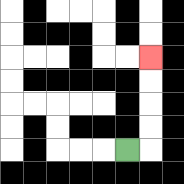{'start': '[5, 6]', 'end': '[6, 2]', 'path_directions': 'R,U,U,U,U', 'path_coordinates': '[[5, 6], [6, 6], [6, 5], [6, 4], [6, 3], [6, 2]]'}